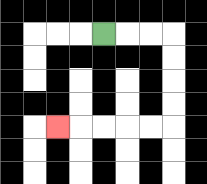{'start': '[4, 1]', 'end': '[2, 5]', 'path_directions': 'R,R,R,D,D,D,D,L,L,L,L,L', 'path_coordinates': '[[4, 1], [5, 1], [6, 1], [7, 1], [7, 2], [7, 3], [7, 4], [7, 5], [6, 5], [5, 5], [4, 5], [3, 5], [2, 5]]'}